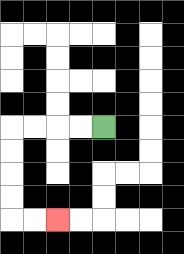{'start': '[4, 5]', 'end': '[2, 9]', 'path_directions': 'L,L,L,L,D,D,D,D,R,R', 'path_coordinates': '[[4, 5], [3, 5], [2, 5], [1, 5], [0, 5], [0, 6], [0, 7], [0, 8], [0, 9], [1, 9], [2, 9]]'}